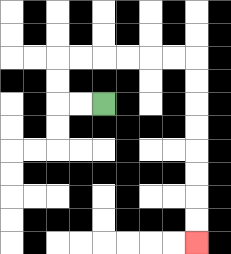{'start': '[4, 4]', 'end': '[8, 10]', 'path_directions': 'L,L,U,U,R,R,R,R,R,R,D,D,D,D,D,D,D,D', 'path_coordinates': '[[4, 4], [3, 4], [2, 4], [2, 3], [2, 2], [3, 2], [4, 2], [5, 2], [6, 2], [7, 2], [8, 2], [8, 3], [8, 4], [8, 5], [8, 6], [8, 7], [8, 8], [8, 9], [8, 10]]'}